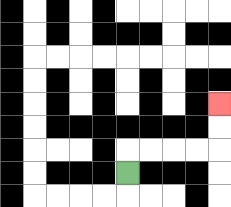{'start': '[5, 7]', 'end': '[9, 4]', 'path_directions': 'U,R,R,R,R,U,U', 'path_coordinates': '[[5, 7], [5, 6], [6, 6], [7, 6], [8, 6], [9, 6], [9, 5], [9, 4]]'}